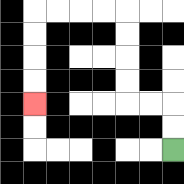{'start': '[7, 6]', 'end': '[1, 4]', 'path_directions': 'U,U,L,L,U,U,U,U,L,L,L,L,D,D,D,D', 'path_coordinates': '[[7, 6], [7, 5], [7, 4], [6, 4], [5, 4], [5, 3], [5, 2], [5, 1], [5, 0], [4, 0], [3, 0], [2, 0], [1, 0], [1, 1], [1, 2], [1, 3], [1, 4]]'}